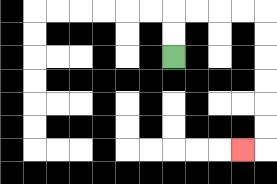{'start': '[7, 2]', 'end': '[10, 6]', 'path_directions': 'U,U,R,R,R,R,D,D,D,D,D,D,L', 'path_coordinates': '[[7, 2], [7, 1], [7, 0], [8, 0], [9, 0], [10, 0], [11, 0], [11, 1], [11, 2], [11, 3], [11, 4], [11, 5], [11, 6], [10, 6]]'}